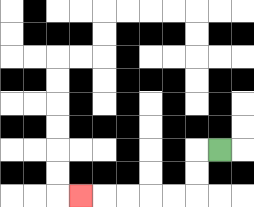{'start': '[9, 6]', 'end': '[3, 8]', 'path_directions': 'L,D,D,L,L,L,L,L', 'path_coordinates': '[[9, 6], [8, 6], [8, 7], [8, 8], [7, 8], [6, 8], [5, 8], [4, 8], [3, 8]]'}